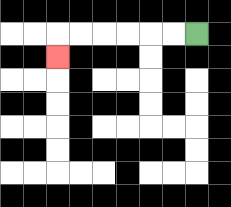{'start': '[8, 1]', 'end': '[2, 2]', 'path_directions': 'L,L,L,L,L,L,D', 'path_coordinates': '[[8, 1], [7, 1], [6, 1], [5, 1], [4, 1], [3, 1], [2, 1], [2, 2]]'}